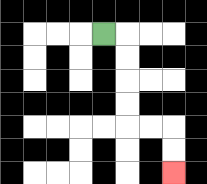{'start': '[4, 1]', 'end': '[7, 7]', 'path_directions': 'R,D,D,D,D,R,R,D,D', 'path_coordinates': '[[4, 1], [5, 1], [5, 2], [5, 3], [5, 4], [5, 5], [6, 5], [7, 5], [7, 6], [7, 7]]'}